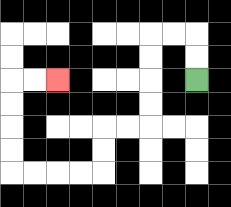{'start': '[8, 3]', 'end': '[2, 3]', 'path_directions': 'U,U,L,L,D,D,D,D,L,L,D,D,L,L,L,L,U,U,U,U,R,R', 'path_coordinates': '[[8, 3], [8, 2], [8, 1], [7, 1], [6, 1], [6, 2], [6, 3], [6, 4], [6, 5], [5, 5], [4, 5], [4, 6], [4, 7], [3, 7], [2, 7], [1, 7], [0, 7], [0, 6], [0, 5], [0, 4], [0, 3], [1, 3], [2, 3]]'}